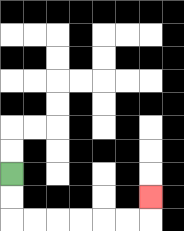{'start': '[0, 7]', 'end': '[6, 8]', 'path_directions': 'D,D,R,R,R,R,R,R,U', 'path_coordinates': '[[0, 7], [0, 8], [0, 9], [1, 9], [2, 9], [3, 9], [4, 9], [5, 9], [6, 9], [6, 8]]'}